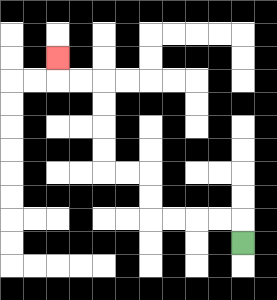{'start': '[10, 10]', 'end': '[2, 2]', 'path_directions': 'U,L,L,L,L,U,U,L,L,U,U,U,U,L,L,U', 'path_coordinates': '[[10, 10], [10, 9], [9, 9], [8, 9], [7, 9], [6, 9], [6, 8], [6, 7], [5, 7], [4, 7], [4, 6], [4, 5], [4, 4], [4, 3], [3, 3], [2, 3], [2, 2]]'}